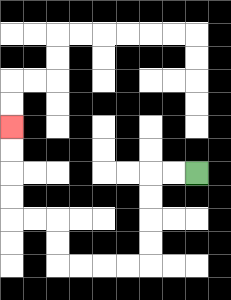{'start': '[8, 7]', 'end': '[0, 5]', 'path_directions': 'L,L,D,D,D,D,L,L,L,L,U,U,L,L,U,U,U,U', 'path_coordinates': '[[8, 7], [7, 7], [6, 7], [6, 8], [6, 9], [6, 10], [6, 11], [5, 11], [4, 11], [3, 11], [2, 11], [2, 10], [2, 9], [1, 9], [0, 9], [0, 8], [0, 7], [0, 6], [0, 5]]'}